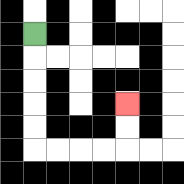{'start': '[1, 1]', 'end': '[5, 4]', 'path_directions': 'D,D,D,D,D,R,R,R,R,U,U', 'path_coordinates': '[[1, 1], [1, 2], [1, 3], [1, 4], [1, 5], [1, 6], [2, 6], [3, 6], [4, 6], [5, 6], [5, 5], [5, 4]]'}